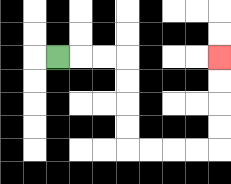{'start': '[2, 2]', 'end': '[9, 2]', 'path_directions': 'R,R,R,D,D,D,D,R,R,R,R,U,U,U,U', 'path_coordinates': '[[2, 2], [3, 2], [4, 2], [5, 2], [5, 3], [5, 4], [5, 5], [5, 6], [6, 6], [7, 6], [8, 6], [9, 6], [9, 5], [9, 4], [9, 3], [9, 2]]'}